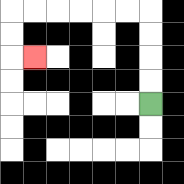{'start': '[6, 4]', 'end': '[1, 2]', 'path_directions': 'U,U,U,U,L,L,L,L,L,L,D,D,R', 'path_coordinates': '[[6, 4], [6, 3], [6, 2], [6, 1], [6, 0], [5, 0], [4, 0], [3, 0], [2, 0], [1, 0], [0, 0], [0, 1], [0, 2], [1, 2]]'}